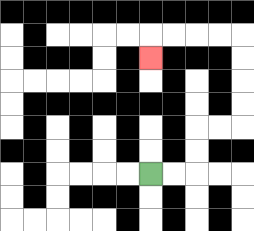{'start': '[6, 7]', 'end': '[6, 2]', 'path_directions': 'R,R,U,U,R,R,U,U,U,U,L,L,L,L,D', 'path_coordinates': '[[6, 7], [7, 7], [8, 7], [8, 6], [8, 5], [9, 5], [10, 5], [10, 4], [10, 3], [10, 2], [10, 1], [9, 1], [8, 1], [7, 1], [6, 1], [6, 2]]'}